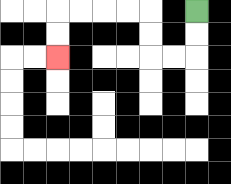{'start': '[8, 0]', 'end': '[2, 2]', 'path_directions': 'D,D,L,L,U,U,L,L,L,L,D,D', 'path_coordinates': '[[8, 0], [8, 1], [8, 2], [7, 2], [6, 2], [6, 1], [6, 0], [5, 0], [4, 0], [3, 0], [2, 0], [2, 1], [2, 2]]'}